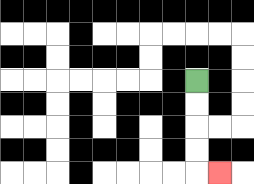{'start': '[8, 3]', 'end': '[9, 7]', 'path_directions': 'D,D,D,D,R', 'path_coordinates': '[[8, 3], [8, 4], [8, 5], [8, 6], [8, 7], [9, 7]]'}